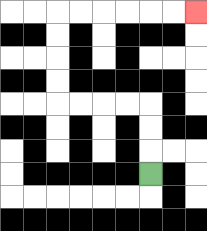{'start': '[6, 7]', 'end': '[8, 0]', 'path_directions': 'U,U,U,L,L,L,L,U,U,U,U,R,R,R,R,R,R', 'path_coordinates': '[[6, 7], [6, 6], [6, 5], [6, 4], [5, 4], [4, 4], [3, 4], [2, 4], [2, 3], [2, 2], [2, 1], [2, 0], [3, 0], [4, 0], [5, 0], [6, 0], [7, 0], [8, 0]]'}